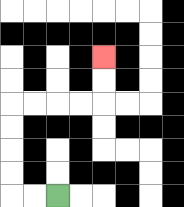{'start': '[2, 8]', 'end': '[4, 2]', 'path_directions': 'L,L,U,U,U,U,R,R,R,R,U,U', 'path_coordinates': '[[2, 8], [1, 8], [0, 8], [0, 7], [0, 6], [0, 5], [0, 4], [1, 4], [2, 4], [3, 4], [4, 4], [4, 3], [4, 2]]'}